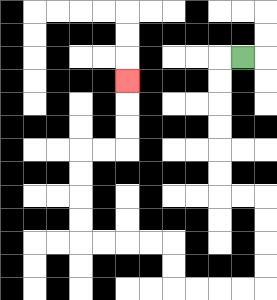{'start': '[10, 2]', 'end': '[5, 3]', 'path_directions': 'L,D,D,D,D,D,D,R,R,D,D,D,D,L,L,L,L,U,U,L,L,L,L,U,U,U,U,R,R,U,U,U', 'path_coordinates': '[[10, 2], [9, 2], [9, 3], [9, 4], [9, 5], [9, 6], [9, 7], [9, 8], [10, 8], [11, 8], [11, 9], [11, 10], [11, 11], [11, 12], [10, 12], [9, 12], [8, 12], [7, 12], [7, 11], [7, 10], [6, 10], [5, 10], [4, 10], [3, 10], [3, 9], [3, 8], [3, 7], [3, 6], [4, 6], [5, 6], [5, 5], [5, 4], [5, 3]]'}